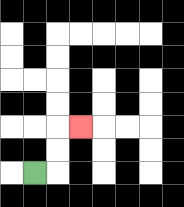{'start': '[1, 7]', 'end': '[3, 5]', 'path_directions': 'R,U,U,R', 'path_coordinates': '[[1, 7], [2, 7], [2, 6], [2, 5], [3, 5]]'}